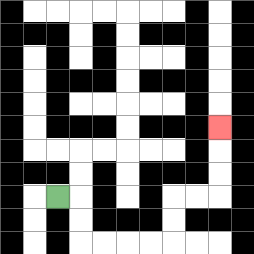{'start': '[2, 8]', 'end': '[9, 5]', 'path_directions': 'R,D,D,R,R,R,R,U,U,R,R,U,U,U', 'path_coordinates': '[[2, 8], [3, 8], [3, 9], [3, 10], [4, 10], [5, 10], [6, 10], [7, 10], [7, 9], [7, 8], [8, 8], [9, 8], [9, 7], [9, 6], [9, 5]]'}